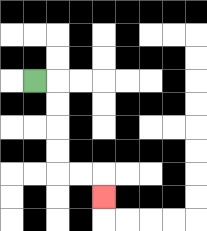{'start': '[1, 3]', 'end': '[4, 8]', 'path_directions': 'R,D,D,D,D,R,R,D', 'path_coordinates': '[[1, 3], [2, 3], [2, 4], [2, 5], [2, 6], [2, 7], [3, 7], [4, 7], [4, 8]]'}